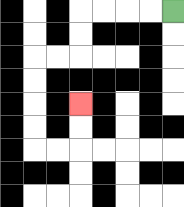{'start': '[7, 0]', 'end': '[3, 4]', 'path_directions': 'L,L,L,L,D,D,L,L,D,D,D,D,R,R,U,U', 'path_coordinates': '[[7, 0], [6, 0], [5, 0], [4, 0], [3, 0], [3, 1], [3, 2], [2, 2], [1, 2], [1, 3], [1, 4], [1, 5], [1, 6], [2, 6], [3, 6], [3, 5], [3, 4]]'}